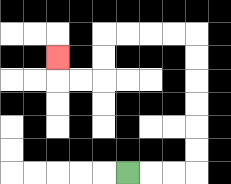{'start': '[5, 7]', 'end': '[2, 2]', 'path_directions': 'R,R,R,U,U,U,U,U,U,L,L,L,L,D,D,L,L,U', 'path_coordinates': '[[5, 7], [6, 7], [7, 7], [8, 7], [8, 6], [8, 5], [8, 4], [8, 3], [8, 2], [8, 1], [7, 1], [6, 1], [5, 1], [4, 1], [4, 2], [4, 3], [3, 3], [2, 3], [2, 2]]'}